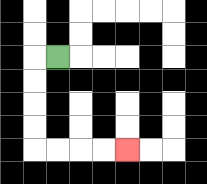{'start': '[2, 2]', 'end': '[5, 6]', 'path_directions': 'L,D,D,D,D,R,R,R,R', 'path_coordinates': '[[2, 2], [1, 2], [1, 3], [1, 4], [1, 5], [1, 6], [2, 6], [3, 6], [4, 6], [5, 6]]'}